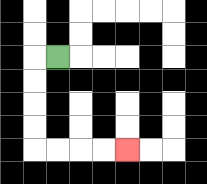{'start': '[2, 2]', 'end': '[5, 6]', 'path_directions': 'L,D,D,D,D,R,R,R,R', 'path_coordinates': '[[2, 2], [1, 2], [1, 3], [1, 4], [1, 5], [1, 6], [2, 6], [3, 6], [4, 6], [5, 6]]'}